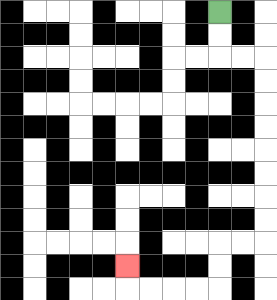{'start': '[9, 0]', 'end': '[5, 11]', 'path_directions': 'D,D,R,R,D,D,D,D,D,D,D,D,L,L,D,D,L,L,L,L,U', 'path_coordinates': '[[9, 0], [9, 1], [9, 2], [10, 2], [11, 2], [11, 3], [11, 4], [11, 5], [11, 6], [11, 7], [11, 8], [11, 9], [11, 10], [10, 10], [9, 10], [9, 11], [9, 12], [8, 12], [7, 12], [6, 12], [5, 12], [5, 11]]'}